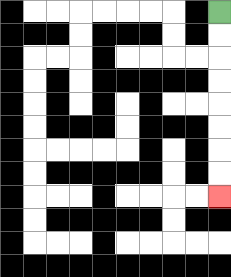{'start': '[9, 0]', 'end': '[9, 8]', 'path_directions': 'D,D,D,D,D,D,D,D', 'path_coordinates': '[[9, 0], [9, 1], [9, 2], [9, 3], [9, 4], [9, 5], [9, 6], [9, 7], [9, 8]]'}